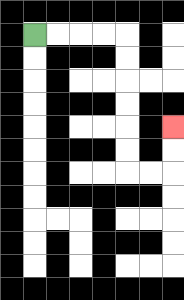{'start': '[1, 1]', 'end': '[7, 5]', 'path_directions': 'R,R,R,R,D,D,D,D,D,D,R,R,U,U', 'path_coordinates': '[[1, 1], [2, 1], [3, 1], [4, 1], [5, 1], [5, 2], [5, 3], [5, 4], [5, 5], [5, 6], [5, 7], [6, 7], [7, 7], [7, 6], [7, 5]]'}